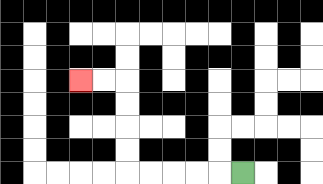{'start': '[10, 7]', 'end': '[3, 3]', 'path_directions': 'L,L,L,L,L,U,U,U,U,L,L', 'path_coordinates': '[[10, 7], [9, 7], [8, 7], [7, 7], [6, 7], [5, 7], [5, 6], [5, 5], [5, 4], [5, 3], [4, 3], [3, 3]]'}